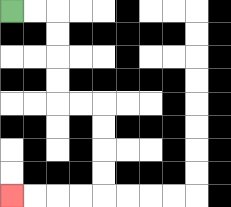{'start': '[0, 0]', 'end': '[0, 8]', 'path_directions': 'R,R,D,D,D,D,R,R,D,D,D,D,L,L,L,L', 'path_coordinates': '[[0, 0], [1, 0], [2, 0], [2, 1], [2, 2], [2, 3], [2, 4], [3, 4], [4, 4], [4, 5], [4, 6], [4, 7], [4, 8], [3, 8], [2, 8], [1, 8], [0, 8]]'}